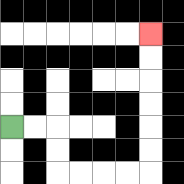{'start': '[0, 5]', 'end': '[6, 1]', 'path_directions': 'R,R,D,D,R,R,R,R,U,U,U,U,U,U', 'path_coordinates': '[[0, 5], [1, 5], [2, 5], [2, 6], [2, 7], [3, 7], [4, 7], [5, 7], [6, 7], [6, 6], [6, 5], [6, 4], [6, 3], [6, 2], [6, 1]]'}